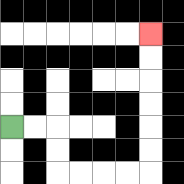{'start': '[0, 5]', 'end': '[6, 1]', 'path_directions': 'R,R,D,D,R,R,R,R,U,U,U,U,U,U', 'path_coordinates': '[[0, 5], [1, 5], [2, 5], [2, 6], [2, 7], [3, 7], [4, 7], [5, 7], [6, 7], [6, 6], [6, 5], [6, 4], [6, 3], [6, 2], [6, 1]]'}